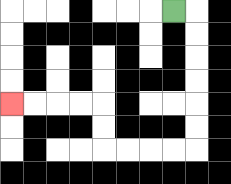{'start': '[7, 0]', 'end': '[0, 4]', 'path_directions': 'R,D,D,D,D,D,D,L,L,L,L,U,U,L,L,L,L', 'path_coordinates': '[[7, 0], [8, 0], [8, 1], [8, 2], [8, 3], [8, 4], [8, 5], [8, 6], [7, 6], [6, 6], [5, 6], [4, 6], [4, 5], [4, 4], [3, 4], [2, 4], [1, 4], [0, 4]]'}